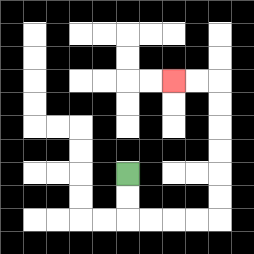{'start': '[5, 7]', 'end': '[7, 3]', 'path_directions': 'D,D,R,R,R,R,U,U,U,U,U,U,L,L', 'path_coordinates': '[[5, 7], [5, 8], [5, 9], [6, 9], [7, 9], [8, 9], [9, 9], [9, 8], [9, 7], [9, 6], [9, 5], [9, 4], [9, 3], [8, 3], [7, 3]]'}